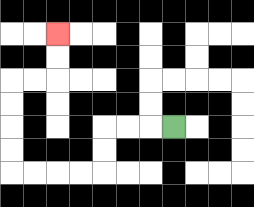{'start': '[7, 5]', 'end': '[2, 1]', 'path_directions': 'L,L,L,D,D,L,L,L,L,U,U,U,U,R,R,U,U', 'path_coordinates': '[[7, 5], [6, 5], [5, 5], [4, 5], [4, 6], [4, 7], [3, 7], [2, 7], [1, 7], [0, 7], [0, 6], [0, 5], [0, 4], [0, 3], [1, 3], [2, 3], [2, 2], [2, 1]]'}